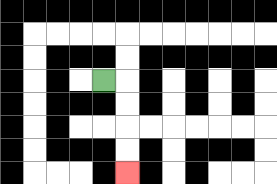{'start': '[4, 3]', 'end': '[5, 7]', 'path_directions': 'R,D,D,D,D', 'path_coordinates': '[[4, 3], [5, 3], [5, 4], [5, 5], [5, 6], [5, 7]]'}